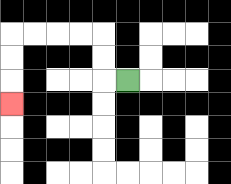{'start': '[5, 3]', 'end': '[0, 4]', 'path_directions': 'L,U,U,L,L,L,L,D,D,D', 'path_coordinates': '[[5, 3], [4, 3], [4, 2], [4, 1], [3, 1], [2, 1], [1, 1], [0, 1], [0, 2], [0, 3], [0, 4]]'}